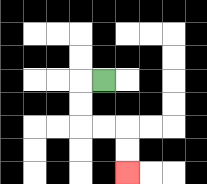{'start': '[4, 3]', 'end': '[5, 7]', 'path_directions': 'L,D,D,R,R,D,D', 'path_coordinates': '[[4, 3], [3, 3], [3, 4], [3, 5], [4, 5], [5, 5], [5, 6], [5, 7]]'}